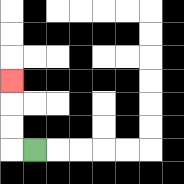{'start': '[1, 6]', 'end': '[0, 3]', 'path_directions': 'L,U,U,U', 'path_coordinates': '[[1, 6], [0, 6], [0, 5], [0, 4], [0, 3]]'}